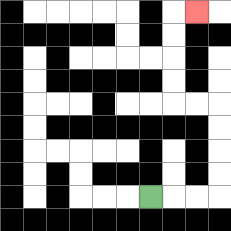{'start': '[6, 8]', 'end': '[8, 0]', 'path_directions': 'R,R,R,U,U,U,U,L,L,U,U,U,U,R', 'path_coordinates': '[[6, 8], [7, 8], [8, 8], [9, 8], [9, 7], [9, 6], [9, 5], [9, 4], [8, 4], [7, 4], [7, 3], [7, 2], [7, 1], [7, 0], [8, 0]]'}